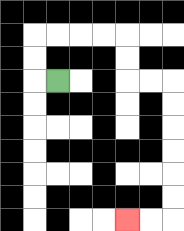{'start': '[2, 3]', 'end': '[5, 9]', 'path_directions': 'L,U,U,R,R,R,R,D,D,R,R,D,D,D,D,D,D,L,L', 'path_coordinates': '[[2, 3], [1, 3], [1, 2], [1, 1], [2, 1], [3, 1], [4, 1], [5, 1], [5, 2], [5, 3], [6, 3], [7, 3], [7, 4], [7, 5], [7, 6], [7, 7], [7, 8], [7, 9], [6, 9], [5, 9]]'}